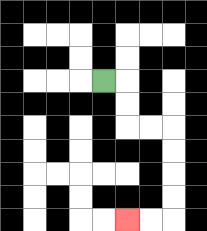{'start': '[4, 3]', 'end': '[5, 9]', 'path_directions': 'R,D,D,R,R,D,D,D,D,L,L', 'path_coordinates': '[[4, 3], [5, 3], [5, 4], [5, 5], [6, 5], [7, 5], [7, 6], [7, 7], [7, 8], [7, 9], [6, 9], [5, 9]]'}